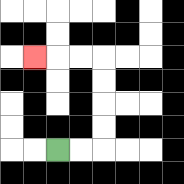{'start': '[2, 6]', 'end': '[1, 2]', 'path_directions': 'R,R,U,U,U,U,L,L,L', 'path_coordinates': '[[2, 6], [3, 6], [4, 6], [4, 5], [4, 4], [4, 3], [4, 2], [3, 2], [2, 2], [1, 2]]'}